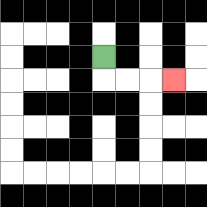{'start': '[4, 2]', 'end': '[7, 3]', 'path_directions': 'D,R,R,R', 'path_coordinates': '[[4, 2], [4, 3], [5, 3], [6, 3], [7, 3]]'}